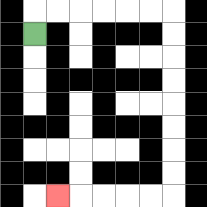{'start': '[1, 1]', 'end': '[2, 8]', 'path_directions': 'U,R,R,R,R,R,R,D,D,D,D,D,D,D,D,L,L,L,L,L', 'path_coordinates': '[[1, 1], [1, 0], [2, 0], [3, 0], [4, 0], [5, 0], [6, 0], [7, 0], [7, 1], [7, 2], [7, 3], [7, 4], [7, 5], [7, 6], [7, 7], [7, 8], [6, 8], [5, 8], [4, 8], [3, 8], [2, 8]]'}